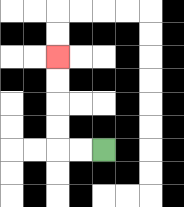{'start': '[4, 6]', 'end': '[2, 2]', 'path_directions': 'L,L,U,U,U,U', 'path_coordinates': '[[4, 6], [3, 6], [2, 6], [2, 5], [2, 4], [2, 3], [2, 2]]'}